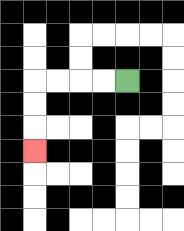{'start': '[5, 3]', 'end': '[1, 6]', 'path_directions': 'L,L,L,L,D,D,D', 'path_coordinates': '[[5, 3], [4, 3], [3, 3], [2, 3], [1, 3], [1, 4], [1, 5], [1, 6]]'}